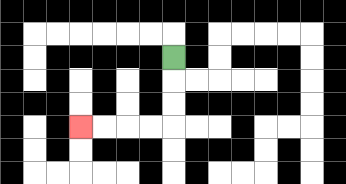{'start': '[7, 2]', 'end': '[3, 5]', 'path_directions': 'D,D,D,L,L,L,L', 'path_coordinates': '[[7, 2], [7, 3], [7, 4], [7, 5], [6, 5], [5, 5], [4, 5], [3, 5]]'}